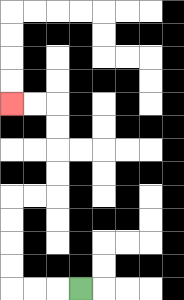{'start': '[3, 12]', 'end': '[0, 4]', 'path_directions': 'L,L,L,U,U,U,U,R,R,U,U,U,U,L,L', 'path_coordinates': '[[3, 12], [2, 12], [1, 12], [0, 12], [0, 11], [0, 10], [0, 9], [0, 8], [1, 8], [2, 8], [2, 7], [2, 6], [2, 5], [2, 4], [1, 4], [0, 4]]'}